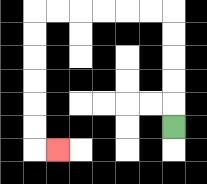{'start': '[7, 5]', 'end': '[2, 6]', 'path_directions': 'U,U,U,U,U,L,L,L,L,L,L,D,D,D,D,D,D,R', 'path_coordinates': '[[7, 5], [7, 4], [7, 3], [7, 2], [7, 1], [7, 0], [6, 0], [5, 0], [4, 0], [3, 0], [2, 0], [1, 0], [1, 1], [1, 2], [1, 3], [1, 4], [1, 5], [1, 6], [2, 6]]'}